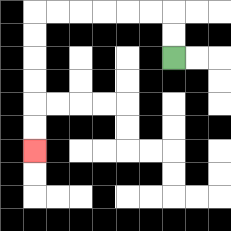{'start': '[7, 2]', 'end': '[1, 6]', 'path_directions': 'U,U,L,L,L,L,L,L,D,D,D,D,D,D', 'path_coordinates': '[[7, 2], [7, 1], [7, 0], [6, 0], [5, 0], [4, 0], [3, 0], [2, 0], [1, 0], [1, 1], [1, 2], [1, 3], [1, 4], [1, 5], [1, 6]]'}